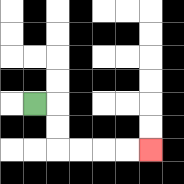{'start': '[1, 4]', 'end': '[6, 6]', 'path_directions': 'R,D,D,R,R,R,R', 'path_coordinates': '[[1, 4], [2, 4], [2, 5], [2, 6], [3, 6], [4, 6], [5, 6], [6, 6]]'}